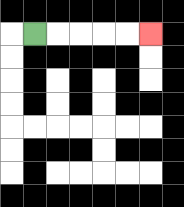{'start': '[1, 1]', 'end': '[6, 1]', 'path_directions': 'R,R,R,R,R', 'path_coordinates': '[[1, 1], [2, 1], [3, 1], [4, 1], [5, 1], [6, 1]]'}